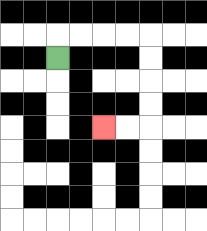{'start': '[2, 2]', 'end': '[4, 5]', 'path_directions': 'U,R,R,R,R,D,D,D,D,L,L', 'path_coordinates': '[[2, 2], [2, 1], [3, 1], [4, 1], [5, 1], [6, 1], [6, 2], [6, 3], [6, 4], [6, 5], [5, 5], [4, 5]]'}